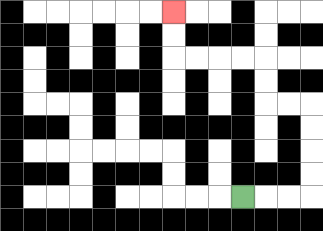{'start': '[10, 8]', 'end': '[7, 0]', 'path_directions': 'R,R,R,U,U,U,U,L,L,U,U,L,L,L,L,U,U', 'path_coordinates': '[[10, 8], [11, 8], [12, 8], [13, 8], [13, 7], [13, 6], [13, 5], [13, 4], [12, 4], [11, 4], [11, 3], [11, 2], [10, 2], [9, 2], [8, 2], [7, 2], [7, 1], [7, 0]]'}